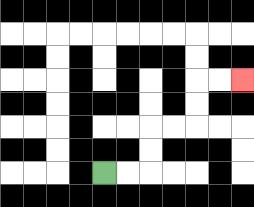{'start': '[4, 7]', 'end': '[10, 3]', 'path_directions': 'R,R,U,U,R,R,U,U,R,R', 'path_coordinates': '[[4, 7], [5, 7], [6, 7], [6, 6], [6, 5], [7, 5], [8, 5], [8, 4], [8, 3], [9, 3], [10, 3]]'}